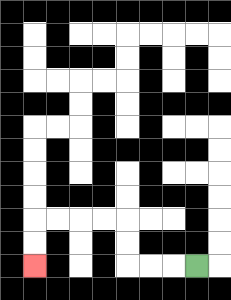{'start': '[8, 11]', 'end': '[1, 11]', 'path_directions': 'L,L,L,U,U,L,L,L,L,D,D', 'path_coordinates': '[[8, 11], [7, 11], [6, 11], [5, 11], [5, 10], [5, 9], [4, 9], [3, 9], [2, 9], [1, 9], [1, 10], [1, 11]]'}